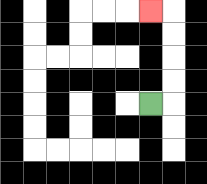{'start': '[6, 4]', 'end': '[6, 0]', 'path_directions': 'R,U,U,U,U,L', 'path_coordinates': '[[6, 4], [7, 4], [7, 3], [7, 2], [7, 1], [7, 0], [6, 0]]'}